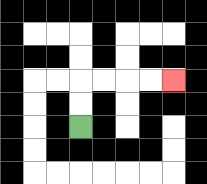{'start': '[3, 5]', 'end': '[7, 3]', 'path_directions': 'U,U,R,R,R,R', 'path_coordinates': '[[3, 5], [3, 4], [3, 3], [4, 3], [5, 3], [6, 3], [7, 3]]'}